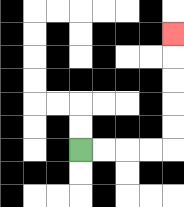{'start': '[3, 6]', 'end': '[7, 1]', 'path_directions': 'R,R,R,R,U,U,U,U,U', 'path_coordinates': '[[3, 6], [4, 6], [5, 6], [6, 6], [7, 6], [7, 5], [7, 4], [7, 3], [7, 2], [7, 1]]'}